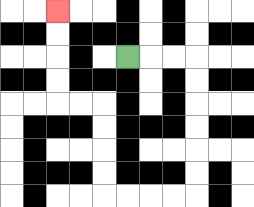{'start': '[5, 2]', 'end': '[2, 0]', 'path_directions': 'R,R,R,D,D,D,D,D,D,L,L,L,L,U,U,U,U,L,L,U,U,U,U', 'path_coordinates': '[[5, 2], [6, 2], [7, 2], [8, 2], [8, 3], [8, 4], [8, 5], [8, 6], [8, 7], [8, 8], [7, 8], [6, 8], [5, 8], [4, 8], [4, 7], [4, 6], [4, 5], [4, 4], [3, 4], [2, 4], [2, 3], [2, 2], [2, 1], [2, 0]]'}